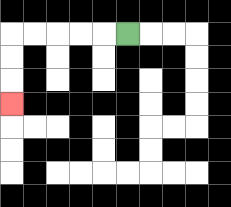{'start': '[5, 1]', 'end': '[0, 4]', 'path_directions': 'L,L,L,L,L,D,D,D', 'path_coordinates': '[[5, 1], [4, 1], [3, 1], [2, 1], [1, 1], [0, 1], [0, 2], [0, 3], [0, 4]]'}